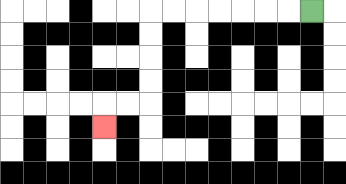{'start': '[13, 0]', 'end': '[4, 5]', 'path_directions': 'L,L,L,L,L,L,L,D,D,D,D,L,L,D', 'path_coordinates': '[[13, 0], [12, 0], [11, 0], [10, 0], [9, 0], [8, 0], [7, 0], [6, 0], [6, 1], [6, 2], [6, 3], [6, 4], [5, 4], [4, 4], [4, 5]]'}